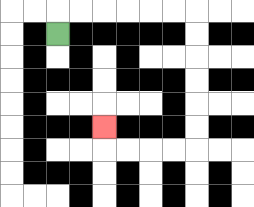{'start': '[2, 1]', 'end': '[4, 5]', 'path_directions': 'U,R,R,R,R,R,R,D,D,D,D,D,D,L,L,L,L,U', 'path_coordinates': '[[2, 1], [2, 0], [3, 0], [4, 0], [5, 0], [6, 0], [7, 0], [8, 0], [8, 1], [8, 2], [8, 3], [8, 4], [8, 5], [8, 6], [7, 6], [6, 6], [5, 6], [4, 6], [4, 5]]'}